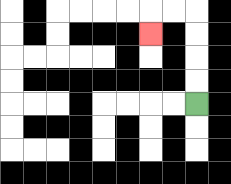{'start': '[8, 4]', 'end': '[6, 1]', 'path_directions': 'U,U,U,U,L,L,D', 'path_coordinates': '[[8, 4], [8, 3], [8, 2], [8, 1], [8, 0], [7, 0], [6, 0], [6, 1]]'}